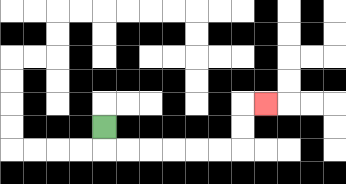{'start': '[4, 5]', 'end': '[11, 4]', 'path_directions': 'D,R,R,R,R,R,R,U,U,R', 'path_coordinates': '[[4, 5], [4, 6], [5, 6], [6, 6], [7, 6], [8, 6], [9, 6], [10, 6], [10, 5], [10, 4], [11, 4]]'}